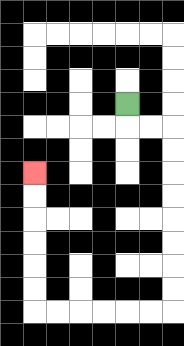{'start': '[5, 4]', 'end': '[1, 7]', 'path_directions': 'D,R,R,D,D,D,D,D,D,D,D,L,L,L,L,L,L,U,U,U,U,U,U', 'path_coordinates': '[[5, 4], [5, 5], [6, 5], [7, 5], [7, 6], [7, 7], [7, 8], [7, 9], [7, 10], [7, 11], [7, 12], [7, 13], [6, 13], [5, 13], [4, 13], [3, 13], [2, 13], [1, 13], [1, 12], [1, 11], [1, 10], [1, 9], [1, 8], [1, 7]]'}